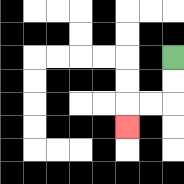{'start': '[7, 2]', 'end': '[5, 5]', 'path_directions': 'D,D,L,L,D', 'path_coordinates': '[[7, 2], [7, 3], [7, 4], [6, 4], [5, 4], [5, 5]]'}